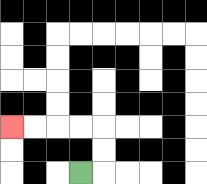{'start': '[3, 7]', 'end': '[0, 5]', 'path_directions': 'R,U,U,L,L,L,L', 'path_coordinates': '[[3, 7], [4, 7], [4, 6], [4, 5], [3, 5], [2, 5], [1, 5], [0, 5]]'}